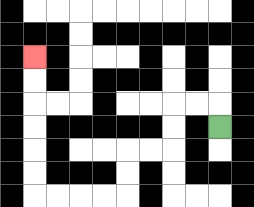{'start': '[9, 5]', 'end': '[1, 2]', 'path_directions': 'U,L,L,D,D,L,L,D,D,L,L,L,L,U,U,U,U,U,U', 'path_coordinates': '[[9, 5], [9, 4], [8, 4], [7, 4], [7, 5], [7, 6], [6, 6], [5, 6], [5, 7], [5, 8], [4, 8], [3, 8], [2, 8], [1, 8], [1, 7], [1, 6], [1, 5], [1, 4], [1, 3], [1, 2]]'}